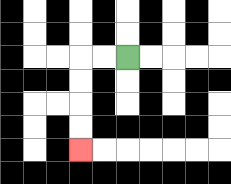{'start': '[5, 2]', 'end': '[3, 6]', 'path_directions': 'L,L,D,D,D,D', 'path_coordinates': '[[5, 2], [4, 2], [3, 2], [3, 3], [3, 4], [3, 5], [3, 6]]'}